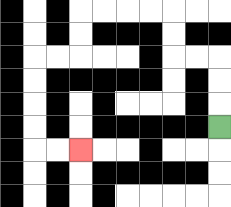{'start': '[9, 5]', 'end': '[3, 6]', 'path_directions': 'U,U,U,L,L,U,U,L,L,L,L,D,D,L,L,D,D,D,D,R,R', 'path_coordinates': '[[9, 5], [9, 4], [9, 3], [9, 2], [8, 2], [7, 2], [7, 1], [7, 0], [6, 0], [5, 0], [4, 0], [3, 0], [3, 1], [3, 2], [2, 2], [1, 2], [1, 3], [1, 4], [1, 5], [1, 6], [2, 6], [3, 6]]'}